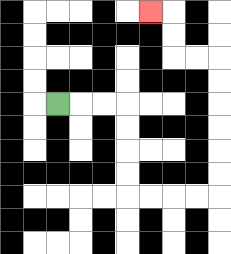{'start': '[2, 4]', 'end': '[6, 0]', 'path_directions': 'R,R,R,D,D,D,D,R,R,R,R,U,U,U,U,U,U,L,L,U,U,L', 'path_coordinates': '[[2, 4], [3, 4], [4, 4], [5, 4], [5, 5], [5, 6], [5, 7], [5, 8], [6, 8], [7, 8], [8, 8], [9, 8], [9, 7], [9, 6], [9, 5], [9, 4], [9, 3], [9, 2], [8, 2], [7, 2], [7, 1], [7, 0], [6, 0]]'}